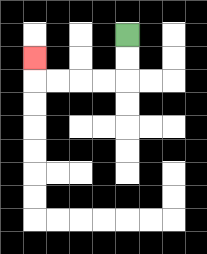{'start': '[5, 1]', 'end': '[1, 2]', 'path_directions': 'D,D,L,L,L,L,U', 'path_coordinates': '[[5, 1], [5, 2], [5, 3], [4, 3], [3, 3], [2, 3], [1, 3], [1, 2]]'}